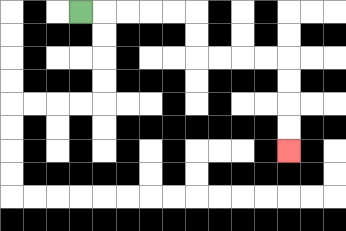{'start': '[3, 0]', 'end': '[12, 6]', 'path_directions': 'R,R,R,R,R,D,D,R,R,R,R,D,D,D,D', 'path_coordinates': '[[3, 0], [4, 0], [5, 0], [6, 0], [7, 0], [8, 0], [8, 1], [8, 2], [9, 2], [10, 2], [11, 2], [12, 2], [12, 3], [12, 4], [12, 5], [12, 6]]'}